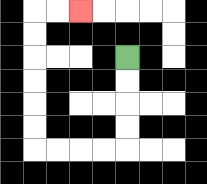{'start': '[5, 2]', 'end': '[3, 0]', 'path_directions': 'D,D,D,D,L,L,L,L,U,U,U,U,U,U,R,R', 'path_coordinates': '[[5, 2], [5, 3], [5, 4], [5, 5], [5, 6], [4, 6], [3, 6], [2, 6], [1, 6], [1, 5], [1, 4], [1, 3], [1, 2], [1, 1], [1, 0], [2, 0], [3, 0]]'}